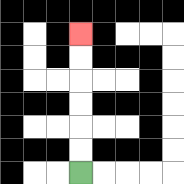{'start': '[3, 7]', 'end': '[3, 1]', 'path_directions': 'U,U,U,U,U,U', 'path_coordinates': '[[3, 7], [3, 6], [3, 5], [3, 4], [3, 3], [3, 2], [3, 1]]'}